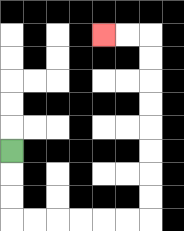{'start': '[0, 6]', 'end': '[4, 1]', 'path_directions': 'D,D,D,R,R,R,R,R,R,U,U,U,U,U,U,U,U,L,L', 'path_coordinates': '[[0, 6], [0, 7], [0, 8], [0, 9], [1, 9], [2, 9], [3, 9], [4, 9], [5, 9], [6, 9], [6, 8], [6, 7], [6, 6], [6, 5], [6, 4], [6, 3], [6, 2], [6, 1], [5, 1], [4, 1]]'}